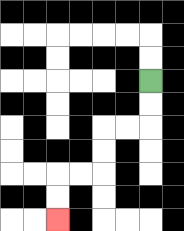{'start': '[6, 3]', 'end': '[2, 9]', 'path_directions': 'D,D,L,L,D,D,L,L,D,D', 'path_coordinates': '[[6, 3], [6, 4], [6, 5], [5, 5], [4, 5], [4, 6], [4, 7], [3, 7], [2, 7], [2, 8], [2, 9]]'}